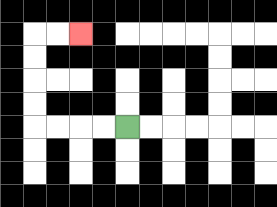{'start': '[5, 5]', 'end': '[3, 1]', 'path_directions': 'L,L,L,L,U,U,U,U,R,R', 'path_coordinates': '[[5, 5], [4, 5], [3, 5], [2, 5], [1, 5], [1, 4], [1, 3], [1, 2], [1, 1], [2, 1], [3, 1]]'}